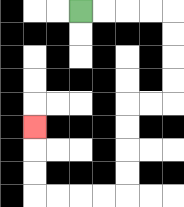{'start': '[3, 0]', 'end': '[1, 5]', 'path_directions': 'R,R,R,R,D,D,D,D,L,L,D,D,D,D,L,L,L,L,U,U,U', 'path_coordinates': '[[3, 0], [4, 0], [5, 0], [6, 0], [7, 0], [7, 1], [7, 2], [7, 3], [7, 4], [6, 4], [5, 4], [5, 5], [5, 6], [5, 7], [5, 8], [4, 8], [3, 8], [2, 8], [1, 8], [1, 7], [1, 6], [1, 5]]'}